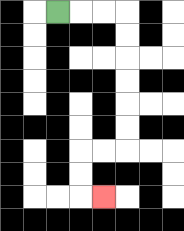{'start': '[2, 0]', 'end': '[4, 8]', 'path_directions': 'R,R,R,D,D,D,D,D,D,L,L,D,D,R', 'path_coordinates': '[[2, 0], [3, 0], [4, 0], [5, 0], [5, 1], [5, 2], [5, 3], [5, 4], [5, 5], [5, 6], [4, 6], [3, 6], [3, 7], [3, 8], [4, 8]]'}